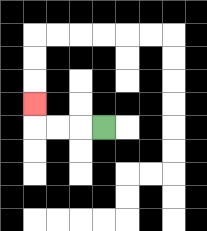{'start': '[4, 5]', 'end': '[1, 4]', 'path_directions': 'L,L,L,U', 'path_coordinates': '[[4, 5], [3, 5], [2, 5], [1, 5], [1, 4]]'}